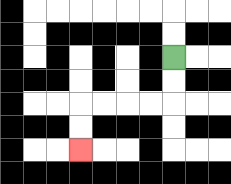{'start': '[7, 2]', 'end': '[3, 6]', 'path_directions': 'D,D,L,L,L,L,D,D', 'path_coordinates': '[[7, 2], [7, 3], [7, 4], [6, 4], [5, 4], [4, 4], [3, 4], [3, 5], [3, 6]]'}